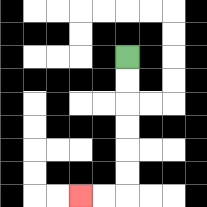{'start': '[5, 2]', 'end': '[3, 8]', 'path_directions': 'D,D,D,D,D,D,L,L', 'path_coordinates': '[[5, 2], [5, 3], [5, 4], [5, 5], [5, 6], [5, 7], [5, 8], [4, 8], [3, 8]]'}